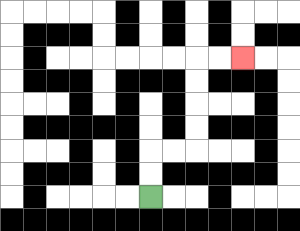{'start': '[6, 8]', 'end': '[10, 2]', 'path_directions': 'U,U,R,R,U,U,U,U,R,R', 'path_coordinates': '[[6, 8], [6, 7], [6, 6], [7, 6], [8, 6], [8, 5], [8, 4], [8, 3], [8, 2], [9, 2], [10, 2]]'}